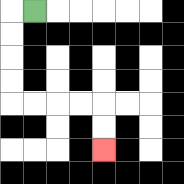{'start': '[1, 0]', 'end': '[4, 6]', 'path_directions': 'L,D,D,D,D,R,R,R,R,D,D', 'path_coordinates': '[[1, 0], [0, 0], [0, 1], [0, 2], [0, 3], [0, 4], [1, 4], [2, 4], [3, 4], [4, 4], [4, 5], [4, 6]]'}